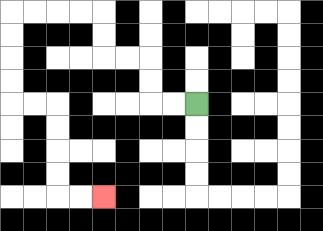{'start': '[8, 4]', 'end': '[4, 8]', 'path_directions': 'L,L,U,U,L,L,U,U,L,L,L,L,D,D,D,D,R,R,D,D,D,D,R,R', 'path_coordinates': '[[8, 4], [7, 4], [6, 4], [6, 3], [6, 2], [5, 2], [4, 2], [4, 1], [4, 0], [3, 0], [2, 0], [1, 0], [0, 0], [0, 1], [0, 2], [0, 3], [0, 4], [1, 4], [2, 4], [2, 5], [2, 6], [2, 7], [2, 8], [3, 8], [4, 8]]'}